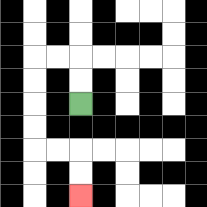{'start': '[3, 4]', 'end': '[3, 8]', 'path_directions': 'U,U,L,L,D,D,D,D,R,R,D,D', 'path_coordinates': '[[3, 4], [3, 3], [3, 2], [2, 2], [1, 2], [1, 3], [1, 4], [1, 5], [1, 6], [2, 6], [3, 6], [3, 7], [3, 8]]'}